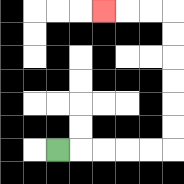{'start': '[2, 6]', 'end': '[4, 0]', 'path_directions': 'R,R,R,R,R,U,U,U,U,U,U,L,L,L', 'path_coordinates': '[[2, 6], [3, 6], [4, 6], [5, 6], [6, 6], [7, 6], [7, 5], [7, 4], [7, 3], [7, 2], [7, 1], [7, 0], [6, 0], [5, 0], [4, 0]]'}